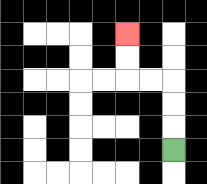{'start': '[7, 6]', 'end': '[5, 1]', 'path_directions': 'U,U,U,L,L,U,U', 'path_coordinates': '[[7, 6], [7, 5], [7, 4], [7, 3], [6, 3], [5, 3], [5, 2], [5, 1]]'}